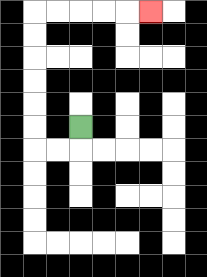{'start': '[3, 5]', 'end': '[6, 0]', 'path_directions': 'D,L,L,U,U,U,U,U,U,R,R,R,R,R', 'path_coordinates': '[[3, 5], [3, 6], [2, 6], [1, 6], [1, 5], [1, 4], [1, 3], [1, 2], [1, 1], [1, 0], [2, 0], [3, 0], [4, 0], [5, 0], [6, 0]]'}